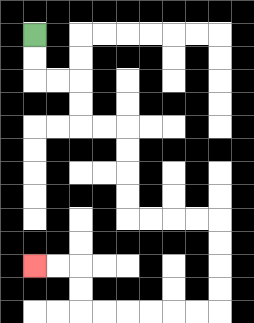{'start': '[1, 1]', 'end': '[1, 11]', 'path_directions': 'D,D,R,R,D,D,R,R,D,D,D,D,R,R,R,R,D,D,D,D,L,L,L,L,L,L,U,U,L,L', 'path_coordinates': '[[1, 1], [1, 2], [1, 3], [2, 3], [3, 3], [3, 4], [3, 5], [4, 5], [5, 5], [5, 6], [5, 7], [5, 8], [5, 9], [6, 9], [7, 9], [8, 9], [9, 9], [9, 10], [9, 11], [9, 12], [9, 13], [8, 13], [7, 13], [6, 13], [5, 13], [4, 13], [3, 13], [3, 12], [3, 11], [2, 11], [1, 11]]'}